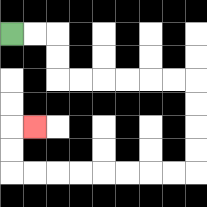{'start': '[0, 1]', 'end': '[1, 5]', 'path_directions': 'R,R,D,D,R,R,R,R,R,R,D,D,D,D,L,L,L,L,L,L,L,L,U,U,R', 'path_coordinates': '[[0, 1], [1, 1], [2, 1], [2, 2], [2, 3], [3, 3], [4, 3], [5, 3], [6, 3], [7, 3], [8, 3], [8, 4], [8, 5], [8, 6], [8, 7], [7, 7], [6, 7], [5, 7], [4, 7], [3, 7], [2, 7], [1, 7], [0, 7], [0, 6], [0, 5], [1, 5]]'}